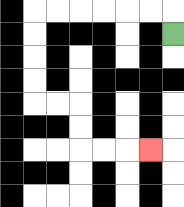{'start': '[7, 1]', 'end': '[6, 6]', 'path_directions': 'U,L,L,L,L,L,L,D,D,D,D,R,R,D,D,R,R,R', 'path_coordinates': '[[7, 1], [7, 0], [6, 0], [5, 0], [4, 0], [3, 0], [2, 0], [1, 0], [1, 1], [1, 2], [1, 3], [1, 4], [2, 4], [3, 4], [3, 5], [3, 6], [4, 6], [5, 6], [6, 6]]'}